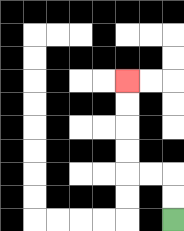{'start': '[7, 9]', 'end': '[5, 3]', 'path_directions': 'U,U,L,L,U,U,U,U', 'path_coordinates': '[[7, 9], [7, 8], [7, 7], [6, 7], [5, 7], [5, 6], [5, 5], [5, 4], [5, 3]]'}